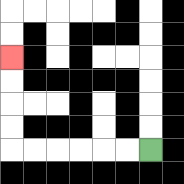{'start': '[6, 6]', 'end': '[0, 2]', 'path_directions': 'L,L,L,L,L,L,U,U,U,U', 'path_coordinates': '[[6, 6], [5, 6], [4, 6], [3, 6], [2, 6], [1, 6], [0, 6], [0, 5], [0, 4], [0, 3], [0, 2]]'}